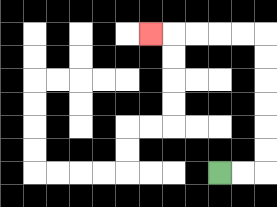{'start': '[9, 7]', 'end': '[6, 1]', 'path_directions': 'R,R,U,U,U,U,U,U,L,L,L,L,L', 'path_coordinates': '[[9, 7], [10, 7], [11, 7], [11, 6], [11, 5], [11, 4], [11, 3], [11, 2], [11, 1], [10, 1], [9, 1], [8, 1], [7, 1], [6, 1]]'}